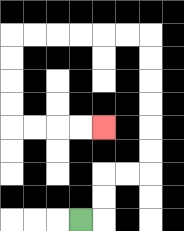{'start': '[3, 9]', 'end': '[4, 5]', 'path_directions': 'R,U,U,R,R,U,U,U,U,U,U,L,L,L,L,L,L,D,D,D,D,R,R,R,R', 'path_coordinates': '[[3, 9], [4, 9], [4, 8], [4, 7], [5, 7], [6, 7], [6, 6], [6, 5], [6, 4], [6, 3], [6, 2], [6, 1], [5, 1], [4, 1], [3, 1], [2, 1], [1, 1], [0, 1], [0, 2], [0, 3], [0, 4], [0, 5], [1, 5], [2, 5], [3, 5], [4, 5]]'}